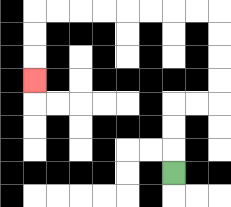{'start': '[7, 7]', 'end': '[1, 3]', 'path_directions': 'U,U,U,R,R,U,U,U,U,L,L,L,L,L,L,L,L,D,D,D', 'path_coordinates': '[[7, 7], [7, 6], [7, 5], [7, 4], [8, 4], [9, 4], [9, 3], [9, 2], [9, 1], [9, 0], [8, 0], [7, 0], [6, 0], [5, 0], [4, 0], [3, 0], [2, 0], [1, 0], [1, 1], [1, 2], [1, 3]]'}